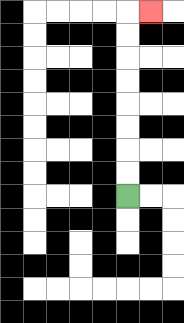{'start': '[5, 8]', 'end': '[6, 0]', 'path_directions': 'U,U,U,U,U,U,U,U,R', 'path_coordinates': '[[5, 8], [5, 7], [5, 6], [5, 5], [5, 4], [5, 3], [5, 2], [5, 1], [5, 0], [6, 0]]'}